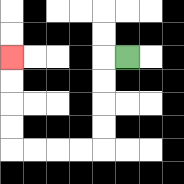{'start': '[5, 2]', 'end': '[0, 2]', 'path_directions': 'L,D,D,D,D,L,L,L,L,U,U,U,U', 'path_coordinates': '[[5, 2], [4, 2], [4, 3], [4, 4], [4, 5], [4, 6], [3, 6], [2, 6], [1, 6], [0, 6], [0, 5], [0, 4], [0, 3], [0, 2]]'}